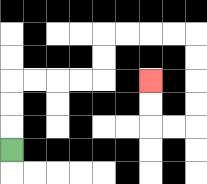{'start': '[0, 6]', 'end': '[6, 3]', 'path_directions': 'U,U,U,R,R,R,R,U,U,R,R,R,R,D,D,D,D,L,L,U,U', 'path_coordinates': '[[0, 6], [0, 5], [0, 4], [0, 3], [1, 3], [2, 3], [3, 3], [4, 3], [4, 2], [4, 1], [5, 1], [6, 1], [7, 1], [8, 1], [8, 2], [8, 3], [8, 4], [8, 5], [7, 5], [6, 5], [6, 4], [6, 3]]'}